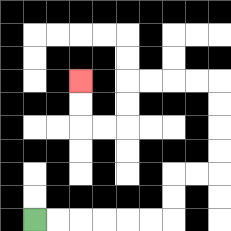{'start': '[1, 9]', 'end': '[3, 3]', 'path_directions': 'R,R,R,R,R,R,U,U,R,R,U,U,U,U,L,L,L,L,D,D,L,L,U,U', 'path_coordinates': '[[1, 9], [2, 9], [3, 9], [4, 9], [5, 9], [6, 9], [7, 9], [7, 8], [7, 7], [8, 7], [9, 7], [9, 6], [9, 5], [9, 4], [9, 3], [8, 3], [7, 3], [6, 3], [5, 3], [5, 4], [5, 5], [4, 5], [3, 5], [3, 4], [3, 3]]'}